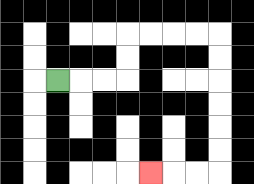{'start': '[2, 3]', 'end': '[6, 7]', 'path_directions': 'R,R,R,U,U,R,R,R,R,D,D,D,D,D,D,L,L,L', 'path_coordinates': '[[2, 3], [3, 3], [4, 3], [5, 3], [5, 2], [5, 1], [6, 1], [7, 1], [8, 1], [9, 1], [9, 2], [9, 3], [9, 4], [9, 5], [9, 6], [9, 7], [8, 7], [7, 7], [6, 7]]'}